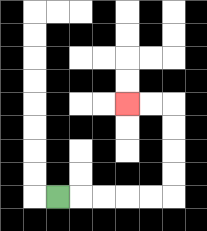{'start': '[2, 8]', 'end': '[5, 4]', 'path_directions': 'R,R,R,R,R,U,U,U,U,L,L', 'path_coordinates': '[[2, 8], [3, 8], [4, 8], [5, 8], [6, 8], [7, 8], [7, 7], [7, 6], [7, 5], [7, 4], [6, 4], [5, 4]]'}